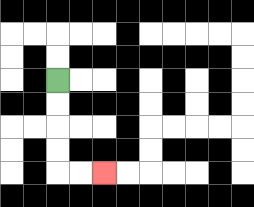{'start': '[2, 3]', 'end': '[4, 7]', 'path_directions': 'D,D,D,D,R,R', 'path_coordinates': '[[2, 3], [2, 4], [2, 5], [2, 6], [2, 7], [3, 7], [4, 7]]'}